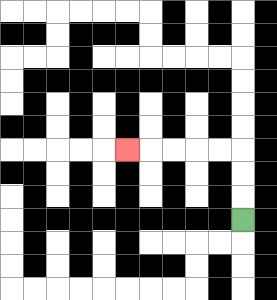{'start': '[10, 9]', 'end': '[5, 6]', 'path_directions': 'U,U,U,L,L,L,L,L', 'path_coordinates': '[[10, 9], [10, 8], [10, 7], [10, 6], [9, 6], [8, 6], [7, 6], [6, 6], [5, 6]]'}